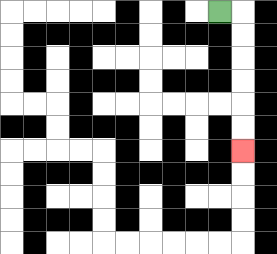{'start': '[9, 0]', 'end': '[10, 6]', 'path_directions': 'R,D,D,D,D,D,D', 'path_coordinates': '[[9, 0], [10, 0], [10, 1], [10, 2], [10, 3], [10, 4], [10, 5], [10, 6]]'}